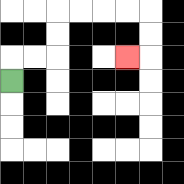{'start': '[0, 3]', 'end': '[5, 2]', 'path_directions': 'U,R,R,U,U,R,R,R,R,D,D,L', 'path_coordinates': '[[0, 3], [0, 2], [1, 2], [2, 2], [2, 1], [2, 0], [3, 0], [4, 0], [5, 0], [6, 0], [6, 1], [6, 2], [5, 2]]'}